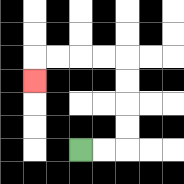{'start': '[3, 6]', 'end': '[1, 3]', 'path_directions': 'R,R,U,U,U,U,L,L,L,L,D', 'path_coordinates': '[[3, 6], [4, 6], [5, 6], [5, 5], [5, 4], [5, 3], [5, 2], [4, 2], [3, 2], [2, 2], [1, 2], [1, 3]]'}